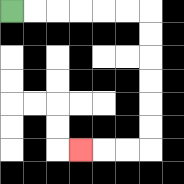{'start': '[0, 0]', 'end': '[3, 6]', 'path_directions': 'R,R,R,R,R,R,D,D,D,D,D,D,L,L,L', 'path_coordinates': '[[0, 0], [1, 0], [2, 0], [3, 0], [4, 0], [5, 0], [6, 0], [6, 1], [6, 2], [6, 3], [6, 4], [6, 5], [6, 6], [5, 6], [4, 6], [3, 6]]'}